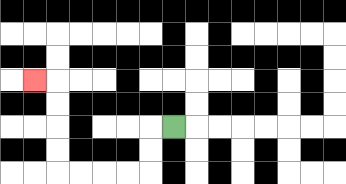{'start': '[7, 5]', 'end': '[1, 3]', 'path_directions': 'L,D,D,L,L,L,L,U,U,U,U,L', 'path_coordinates': '[[7, 5], [6, 5], [6, 6], [6, 7], [5, 7], [4, 7], [3, 7], [2, 7], [2, 6], [2, 5], [2, 4], [2, 3], [1, 3]]'}